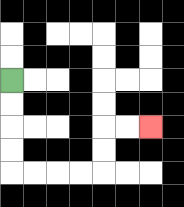{'start': '[0, 3]', 'end': '[6, 5]', 'path_directions': 'D,D,D,D,R,R,R,R,U,U,R,R', 'path_coordinates': '[[0, 3], [0, 4], [0, 5], [0, 6], [0, 7], [1, 7], [2, 7], [3, 7], [4, 7], [4, 6], [4, 5], [5, 5], [6, 5]]'}